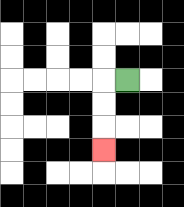{'start': '[5, 3]', 'end': '[4, 6]', 'path_directions': 'L,D,D,D', 'path_coordinates': '[[5, 3], [4, 3], [4, 4], [4, 5], [4, 6]]'}